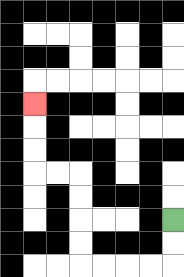{'start': '[7, 9]', 'end': '[1, 4]', 'path_directions': 'D,D,L,L,L,L,U,U,U,U,L,L,U,U,U', 'path_coordinates': '[[7, 9], [7, 10], [7, 11], [6, 11], [5, 11], [4, 11], [3, 11], [3, 10], [3, 9], [3, 8], [3, 7], [2, 7], [1, 7], [1, 6], [1, 5], [1, 4]]'}